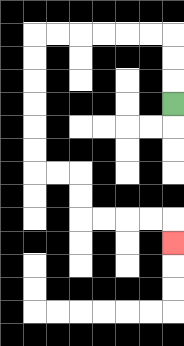{'start': '[7, 4]', 'end': '[7, 10]', 'path_directions': 'U,U,U,L,L,L,L,L,L,D,D,D,D,D,D,R,R,D,D,R,R,R,R,D', 'path_coordinates': '[[7, 4], [7, 3], [7, 2], [7, 1], [6, 1], [5, 1], [4, 1], [3, 1], [2, 1], [1, 1], [1, 2], [1, 3], [1, 4], [1, 5], [1, 6], [1, 7], [2, 7], [3, 7], [3, 8], [3, 9], [4, 9], [5, 9], [6, 9], [7, 9], [7, 10]]'}